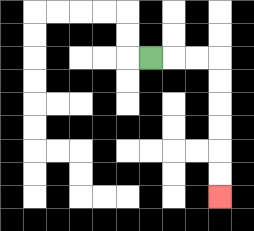{'start': '[6, 2]', 'end': '[9, 8]', 'path_directions': 'R,R,R,D,D,D,D,D,D', 'path_coordinates': '[[6, 2], [7, 2], [8, 2], [9, 2], [9, 3], [9, 4], [9, 5], [9, 6], [9, 7], [9, 8]]'}